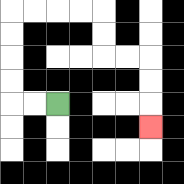{'start': '[2, 4]', 'end': '[6, 5]', 'path_directions': 'L,L,U,U,U,U,R,R,R,R,D,D,R,R,D,D,D', 'path_coordinates': '[[2, 4], [1, 4], [0, 4], [0, 3], [0, 2], [0, 1], [0, 0], [1, 0], [2, 0], [3, 0], [4, 0], [4, 1], [4, 2], [5, 2], [6, 2], [6, 3], [6, 4], [6, 5]]'}